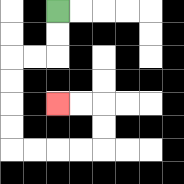{'start': '[2, 0]', 'end': '[2, 4]', 'path_directions': 'D,D,L,L,D,D,D,D,R,R,R,R,U,U,L,L', 'path_coordinates': '[[2, 0], [2, 1], [2, 2], [1, 2], [0, 2], [0, 3], [0, 4], [0, 5], [0, 6], [1, 6], [2, 6], [3, 6], [4, 6], [4, 5], [4, 4], [3, 4], [2, 4]]'}